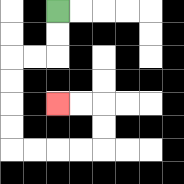{'start': '[2, 0]', 'end': '[2, 4]', 'path_directions': 'D,D,L,L,D,D,D,D,R,R,R,R,U,U,L,L', 'path_coordinates': '[[2, 0], [2, 1], [2, 2], [1, 2], [0, 2], [0, 3], [0, 4], [0, 5], [0, 6], [1, 6], [2, 6], [3, 6], [4, 6], [4, 5], [4, 4], [3, 4], [2, 4]]'}